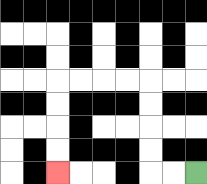{'start': '[8, 7]', 'end': '[2, 7]', 'path_directions': 'L,L,U,U,U,U,L,L,L,L,D,D,D,D', 'path_coordinates': '[[8, 7], [7, 7], [6, 7], [6, 6], [6, 5], [6, 4], [6, 3], [5, 3], [4, 3], [3, 3], [2, 3], [2, 4], [2, 5], [2, 6], [2, 7]]'}